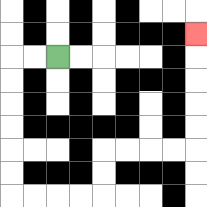{'start': '[2, 2]', 'end': '[8, 1]', 'path_directions': 'L,L,D,D,D,D,D,D,R,R,R,R,U,U,R,R,R,R,U,U,U,U,U', 'path_coordinates': '[[2, 2], [1, 2], [0, 2], [0, 3], [0, 4], [0, 5], [0, 6], [0, 7], [0, 8], [1, 8], [2, 8], [3, 8], [4, 8], [4, 7], [4, 6], [5, 6], [6, 6], [7, 6], [8, 6], [8, 5], [8, 4], [8, 3], [8, 2], [8, 1]]'}